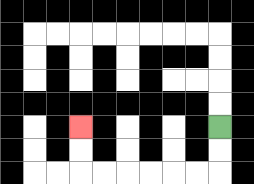{'start': '[9, 5]', 'end': '[3, 5]', 'path_directions': 'D,D,L,L,L,L,L,L,U,U', 'path_coordinates': '[[9, 5], [9, 6], [9, 7], [8, 7], [7, 7], [6, 7], [5, 7], [4, 7], [3, 7], [3, 6], [3, 5]]'}